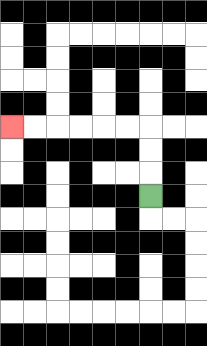{'start': '[6, 8]', 'end': '[0, 5]', 'path_directions': 'U,U,U,L,L,L,L,L,L', 'path_coordinates': '[[6, 8], [6, 7], [6, 6], [6, 5], [5, 5], [4, 5], [3, 5], [2, 5], [1, 5], [0, 5]]'}